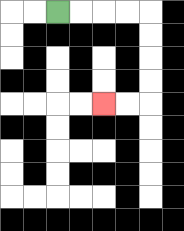{'start': '[2, 0]', 'end': '[4, 4]', 'path_directions': 'R,R,R,R,D,D,D,D,L,L', 'path_coordinates': '[[2, 0], [3, 0], [4, 0], [5, 0], [6, 0], [6, 1], [6, 2], [6, 3], [6, 4], [5, 4], [4, 4]]'}